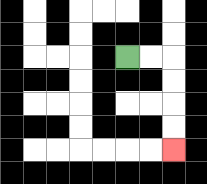{'start': '[5, 2]', 'end': '[7, 6]', 'path_directions': 'R,R,D,D,D,D', 'path_coordinates': '[[5, 2], [6, 2], [7, 2], [7, 3], [7, 4], [7, 5], [7, 6]]'}